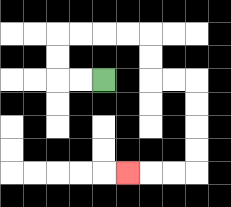{'start': '[4, 3]', 'end': '[5, 7]', 'path_directions': 'L,L,U,U,R,R,R,R,D,D,R,R,D,D,D,D,L,L,L', 'path_coordinates': '[[4, 3], [3, 3], [2, 3], [2, 2], [2, 1], [3, 1], [4, 1], [5, 1], [6, 1], [6, 2], [6, 3], [7, 3], [8, 3], [8, 4], [8, 5], [8, 6], [8, 7], [7, 7], [6, 7], [5, 7]]'}